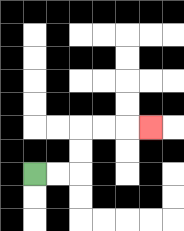{'start': '[1, 7]', 'end': '[6, 5]', 'path_directions': 'R,R,U,U,R,R,R', 'path_coordinates': '[[1, 7], [2, 7], [3, 7], [3, 6], [3, 5], [4, 5], [5, 5], [6, 5]]'}